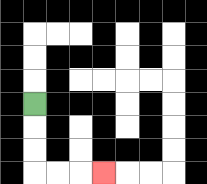{'start': '[1, 4]', 'end': '[4, 7]', 'path_directions': 'D,D,D,R,R,R', 'path_coordinates': '[[1, 4], [1, 5], [1, 6], [1, 7], [2, 7], [3, 7], [4, 7]]'}